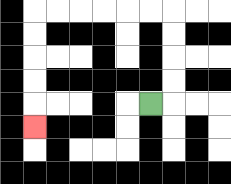{'start': '[6, 4]', 'end': '[1, 5]', 'path_directions': 'R,U,U,U,U,L,L,L,L,L,L,D,D,D,D,D', 'path_coordinates': '[[6, 4], [7, 4], [7, 3], [7, 2], [7, 1], [7, 0], [6, 0], [5, 0], [4, 0], [3, 0], [2, 0], [1, 0], [1, 1], [1, 2], [1, 3], [1, 4], [1, 5]]'}